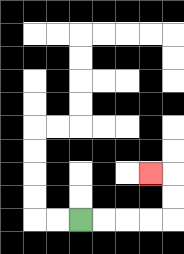{'start': '[3, 9]', 'end': '[6, 7]', 'path_directions': 'R,R,R,R,U,U,L', 'path_coordinates': '[[3, 9], [4, 9], [5, 9], [6, 9], [7, 9], [7, 8], [7, 7], [6, 7]]'}